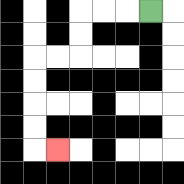{'start': '[6, 0]', 'end': '[2, 6]', 'path_directions': 'L,L,L,D,D,L,L,D,D,D,D,R', 'path_coordinates': '[[6, 0], [5, 0], [4, 0], [3, 0], [3, 1], [3, 2], [2, 2], [1, 2], [1, 3], [1, 4], [1, 5], [1, 6], [2, 6]]'}